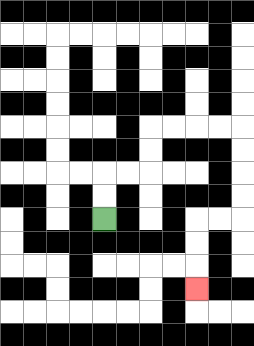{'start': '[4, 9]', 'end': '[8, 12]', 'path_directions': 'U,U,R,R,U,U,R,R,R,R,D,D,D,D,L,L,D,D,D', 'path_coordinates': '[[4, 9], [4, 8], [4, 7], [5, 7], [6, 7], [6, 6], [6, 5], [7, 5], [8, 5], [9, 5], [10, 5], [10, 6], [10, 7], [10, 8], [10, 9], [9, 9], [8, 9], [8, 10], [8, 11], [8, 12]]'}